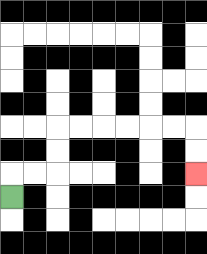{'start': '[0, 8]', 'end': '[8, 7]', 'path_directions': 'U,R,R,U,U,R,R,R,R,R,R,D,D', 'path_coordinates': '[[0, 8], [0, 7], [1, 7], [2, 7], [2, 6], [2, 5], [3, 5], [4, 5], [5, 5], [6, 5], [7, 5], [8, 5], [8, 6], [8, 7]]'}